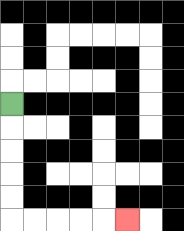{'start': '[0, 4]', 'end': '[5, 9]', 'path_directions': 'D,D,D,D,D,R,R,R,R,R', 'path_coordinates': '[[0, 4], [0, 5], [0, 6], [0, 7], [0, 8], [0, 9], [1, 9], [2, 9], [3, 9], [4, 9], [5, 9]]'}